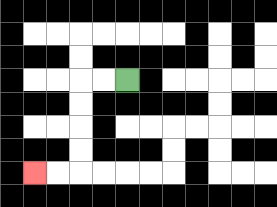{'start': '[5, 3]', 'end': '[1, 7]', 'path_directions': 'L,L,D,D,D,D,L,L', 'path_coordinates': '[[5, 3], [4, 3], [3, 3], [3, 4], [3, 5], [3, 6], [3, 7], [2, 7], [1, 7]]'}